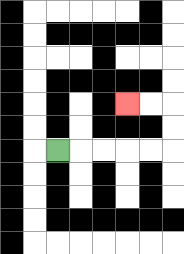{'start': '[2, 6]', 'end': '[5, 4]', 'path_directions': 'R,R,R,R,R,U,U,L,L', 'path_coordinates': '[[2, 6], [3, 6], [4, 6], [5, 6], [6, 6], [7, 6], [7, 5], [7, 4], [6, 4], [5, 4]]'}